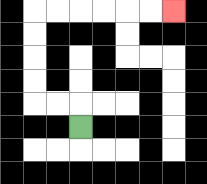{'start': '[3, 5]', 'end': '[7, 0]', 'path_directions': 'U,L,L,U,U,U,U,R,R,R,R,R,R', 'path_coordinates': '[[3, 5], [3, 4], [2, 4], [1, 4], [1, 3], [1, 2], [1, 1], [1, 0], [2, 0], [3, 0], [4, 0], [5, 0], [6, 0], [7, 0]]'}